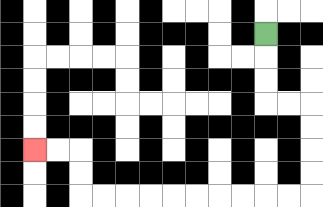{'start': '[11, 1]', 'end': '[1, 6]', 'path_directions': 'D,D,D,R,R,D,D,D,D,L,L,L,L,L,L,L,L,L,L,U,U,L,L', 'path_coordinates': '[[11, 1], [11, 2], [11, 3], [11, 4], [12, 4], [13, 4], [13, 5], [13, 6], [13, 7], [13, 8], [12, 8], [11, 8], [10, 8], [9, 8], [8, 8], [7, 8], [6, 8], [5, 8], [4, 8], [3, 8], [3, 7], [3, 6], [2, 6], [1, 6]]'}